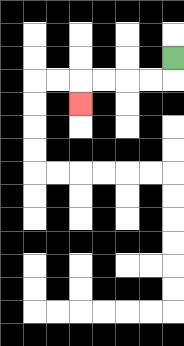{'start': '[7, 2]', 'end': '[3, 4]', 'path_directions': 'D,L,L,L,L,D', 'path_coordinates': '[[7, 2], [7, 3], [6, 3], [5, 3], [4, 3], [3, 3], [3, 4]]'}